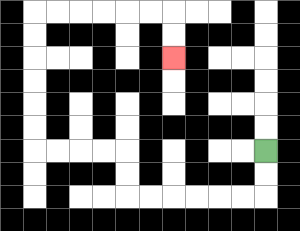{'start': '[11, 6]', 'end': '[7, 2]', 'path_directions': 'D,D,L,L,L,L,L,L,U,U,L,L,L,L,U,U,U,U,U,U,R,R,R,R,R,R,D,D', 'path_coordinates': '[[11, 6], [11, 7], [11, 8], [10, 8], [9, 8], [8, 8], [7, 8], [6, 8], [5, 8], [5, 7], [5, 6], [4, 6], [3, 6], [2, 6], [1, 6], [1, 5], [1, 4], [1, 3], [1, 2], [1, 1], [1, 0], [2, 0], [3, 0], [4, 0], [5, 0], [6, 0], [7, 0], [7, 1], [7, 2]]'}